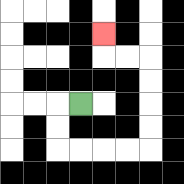{'start': '[3, 4]', 'end': '[4, 1]', 'path_directions': 'L,D,D,R,R,R,R,U,U,U,U,L,L,U', 'path_coordinates': '[[3, 4], [2, 4], [2, 5], [2, 6], [3, 6], [4, 6], [5, 6], [6, 6], [6, 5], [6, 4], [6, 3], [6, 2], [5, 2], [4, 2], [4, 1]]'}